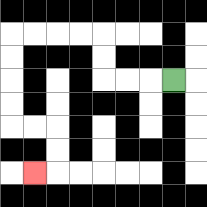{'start': '[7, 3]', 'end': '[1, 7]', 'path_directions': 'L,L,L,U,U,L,L,L,L,D,D,D,D,R,R,D,D,L', 'path_coordinates': '[[7, 3], [6, 3], [5, 3], [4, 3], [4, 2], [4, 1], [3, 1], [2, 1], [1, 1], [0, 1], [0, 2], [0, 3], [0, 4], [0, 5], [1, 5], [2, 5], [2, 6], [2, 7], [1, 7]]'}